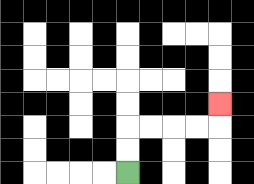{'start': '[5, 7]', 'end': '[9, 4]', 'path_directions': 'U,U,R,R,R,R,U', 'path_coordinates': '[[5, 7], [5, 6], [5, 5], [6, 5], [7, 5], [8, 5], [9, 5], [9, 4]]'}